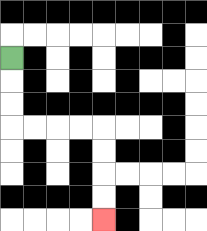{'start': '[0, 2]', 'end': '[4, 9]', 'path_directions': 'D,D,D,R,R,R,R,D,D,D,D', 'path_coordinates': '[[0, 2], [0, 3], [0, 4], [0, 5], [1, 5], [2, 5], [3, 5], [4, 5], [4, 6], [4, 7], [4, 8], [4, 9]]'}